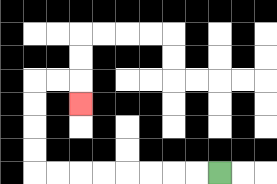{'start': '[9, 7]', 'end': '[3, 4]', 'path_directions': 'L,L,L,L,L,L,L,L,U,U,U,U,R,R,D', 'path_coordinates': '[[9, 7], [8, 7], [7, 7], [6, 7], [5, 7], [4, 7], [3, 7], [2, 7], [1, 7], [1, 6], [1, 5], [1, 4], [1, 3], [2, 3], [3, 3], [3, 4]]'}